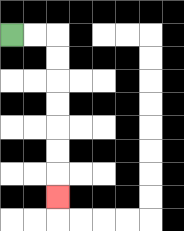{'start': '[0, 1]', 'end': '[2, 8]', 'path_directions': 'R,R,D,D,D,D,D,D,D', 'path_coordinates': '[[0, 1], [1, 1], [2, 1], [2, 2], [2, 3], [2, 4], [2, 5], [2, 6], [2, 7], [2, 8]]'}